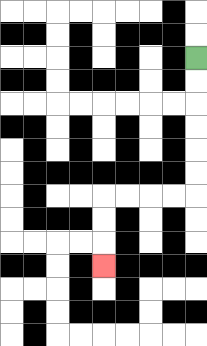{'start': '[8, 2]', 'end': '[4, 11]', 'path_directions': 'D,D,D,D,D,D,L,L,L,L,D,D,D', 'path_coordinates': '[[8, 2], [8, 3], [8, 4], [8, 5], [8, 6], [8, 7], [8, 8], [7, 8], [6, 8], [5, 8], [4, 8], [4, 9], [4, 10], [4, 11]]'}